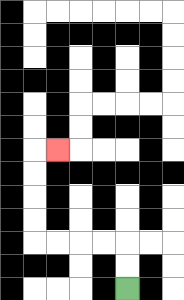{'start': '[5, 12]', 'end': '[2, 6]', 'path_directions': 'U,U,L,L,L,L,U,U,U,U,R', 'path_coordinates': '[[5, 12], [5, 11], [5, 10], [4, 10], [3, 10], [2, 10], [1, 10], [1, 9], [1, 8], [1, 7], [1, 6], [2, 6]]'}